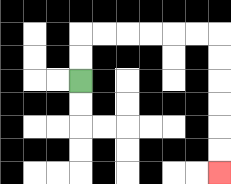{'start': '[3, 3]', 'end': '[9, 7]', 'path_directions': 'U,U,R,R,R,R,R,R,D,D,D,D,D,D', 'path_coordinates': '[[3, 3], [3, 2], [3, 1], [4, 1], [5, 1], [6, 1], [7, 1], [8, 1], [9, 1], [9, 2], [9, 3], [9, 4], [9, 5], [9, 6], [9, 7]]'}